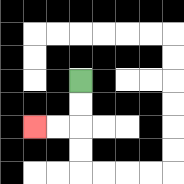{'start': '[3, 3]', 'end': '[1, 5]', 'path_directions': 'D,D,L,L', 'path_coordinates': '[[3, 3], [3, 4], [3, 5], [2, 5], [1, 5]]'}